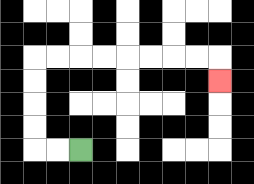{'start': '[3, 6]', 'end': '[9, 3]', 'path_directions': 'L,L,U,U,U,U,R,R,R,R,R,R,R,R,D', 'path_coordinates': '[[3, 6], [2, 6], [1, 6], [1, 5], [1, 4], [1, 3], [1, 2], [2, 2], [3, 2], [4, 2], [5, 2], [6, 2], [7, 2], [8, 2], [9, 2], [9, 3]]'}